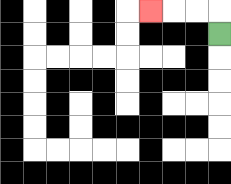{'start': '[9, 1]', 'end': '[6, 0]', 'path_directions': 'U,L,L,L', 'path_coordinates': '[[9, 1], [9, 0], [8, 0], [7, 0], [6, 0]]'}